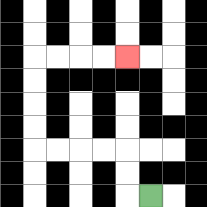{'start': '[6, 8]', 'end': '[5, 2]', 'path_directions': 'L,U,U,L,L,L,L,U,U,U,U,R,R,R,R', 'path_coordinates': '[[6, 8], [5, 8], [5, 7], [5, 6], [4, 6], [3, 6], [2, 6], [1, 6], [1, 5], [1, 4], [1, 3], [1, 2], [2, 2], [3, 2], [4, 2], [5, 2]]'}